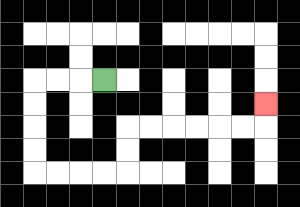{'start': '[4, 3]', 'end': '[11, 4]', 'path_directions': 'L,L,L,D,D,D,D,R,R,R,R,U,U,R,R,R,R,R,R,U', 'path_coordinates': '[[4, 3], [3, 3], [2, 3], [1, 3], [1, 4], [1, 5], [1, 6], [1, 7], [2, 7], [3, 7], [4, 7], [5, 7], [5, 6], [5, 5], [6, 5], [7, 5], [8, 5], [9, 5], [10, 5], [11, 5], [11, 4]]'}